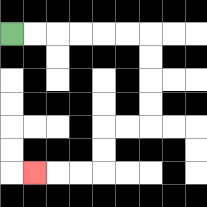{'start': '[0, 1]', 'end': '[1, 7]', 'path_directions': 'R,R,R,R,R,R,D,D,D,D,L,L,D,D,L,L,L', 'path_coordinates': '[[0, 1], [1, 1], [2, 1], [3, 1], [4, 1], [5, 1], [6, 1], [6, 2], [6, 3], [6, 4], [6, 5], [5, 5], [4, 5], [4, 6], [4, 7], [3, 7], [2, 7], [1, 7]]'}